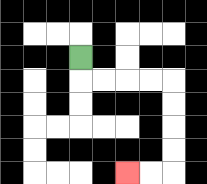{'start': '[3, 2]', 'end': '[5, 7]', 'path_directions': 'D,R,R,R,R,D,D,D,D,L,L', 'path_coordinates': '[[3, 2], [3, 3], [4, 3], [5, 3], [6, 3], [7, 3], [7, 4], [7, 5], [7, 6], [7, 7], [6, 7], [5, 7]]'}